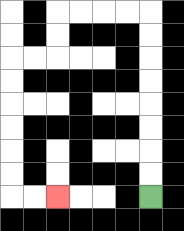{'start': '[6, 8]', 'end': '[2, 8]', 'path_directions': 'U,U,U,U,U,U,U,U,L,L,L,L,D,D,L,L,D,D,D,D,D,D,R,R', 'path_coordinates': '[[6, 8], [6, 7], [6, 6], [6, 5], [6, 4], [6, 3], [6, 2], [6, 1], [6, 0], [5, 0], [4, 0], [3, 0], [2, 0], [2, 1], [2, 2], [1, 2], [0, 2], [0, 3], [0, 4], [0, 5], [0, 6], [0, 7], [0, 8], [1, 8], [2, 8]]'}